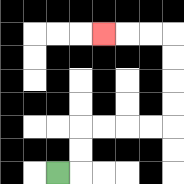{'start': '[2, 7]', 'end': '[4, 1]', 'path_directions': 'R,U,U,R,R,R,R,U,U,U,U,L,L,L', 'path_coordinates': '[[2, 7], [3, 7], [3, 6], [3, 5], [4, 5], [5, 5], [6, 5], [7, 5], [7, 4], [7, 3], [7, 2], [7, 1], [6, 1], [5, 1], [4, 1]]'}